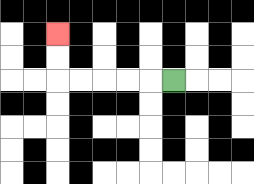{'start': '[7, 3]', 'end': '[2, 1]', 'path_directions': 'L,L,L,L,L,U,U', 'path_coordinates': '[[7, 3], [6, 3], [5, 3], [4, 3], [3, 3], [2, 3], [2, 2], [2, 1]]'}